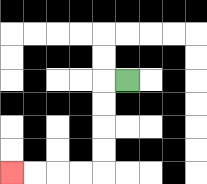{'start': '[5, 3]', 'end': '[0, 7]', 'path_directions': 'L,D,D,D,D,L,L,L,L', 'path_coordinates': '[[5, 3], [4, 3], [4, 4], [4, 5], [4, 6], [4, 7], [3, 7], [2, 7], [1, 7], [0, 7]]'}